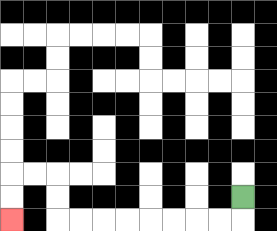{'start': '[10, 8]', 'end': '[0, 9]', 'path_directions': 'D,L,L,L,L,L,L,L,L,U,U,L,L,D,D', 'path_coordinates': '[[10, 8], [10, 9], [9, 9], [8, 9], [7, 9], [6, 9], [5, 9], [4, 9], [3, 9], [2, 9], [2, 8], [2, 7], [1, 7], [0, 7], [0, 8], [0, 9]]'}